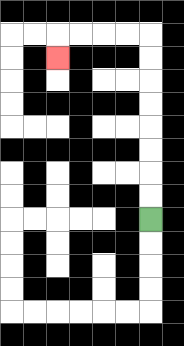{'start': '[6, 9]', 'end': '[2, 2]', 'path_directions': 'U,U,U,U,U,U,U,U,L,L,L,L,D', 'path_coordinates': '[[6, 9], [6, 8], [6, 7], [6, 6], [6, 5], [6, 4], [6, 3], [6, 2], [6, 1], [5, 1], [4, 1], [3, 1], [2, 1], [2, 2]]'}